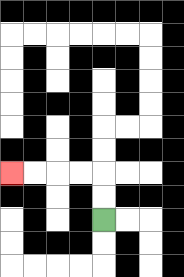{'start': '[4, 9]', 'end': '[0, 7]', 'path_directions': 'U,U,L,L,L,L', 'path_coordinates': '[[4, 9], [4, 8], [4, 7], [3, 7], [2, 7], [1, 7], [0, 7]]'}